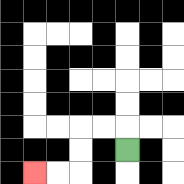{'start': '[5, 6]', 'end': '[1, 7]', 'path_directions': 'U,L,L,D,D,L,L', 'path_coordinates': '[[5, 6], [5, 5], [4, 5], [3, 5], [3, 6], [3, 7], [2, 7], [1, 7]]'}